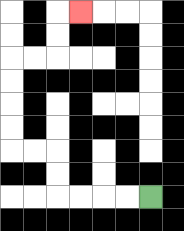{'start': '[6, 8]', 'end': '[3, 0]', 'path_directions': 'L,L,L,L,U,U,L,L,U,U,U,U,R,R,U,U,R', 'path_coordinates': '[[6, 8], [5, 8], [4, 8], [3, 8], [2, 8], [2, 7], [2, 6], [1, 6], [0, 6], [0, 5], [0, 4], [0, 3], [0, 2], [1, 2], [2, 2], [2, 1], [2, 0], [3, 0]]'}